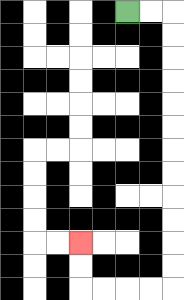{'start': '[5, 0]', 'end': '[3, 10]', 'path_directions': 'R,R,D,D,D,D,D,D,D,D,D,D,D,D,L,L,L,L,U,U', 'path_coordinates': '[[5, 0], [6, 0], [7, 0], [7, 1], [7, 2], [7, 3], [7, 4], [7, 5], [7, 6], [7, 7], [7, 8], [7, 9], [7, 10], [7, 11], [7, 12], [6, 12], [5, 12], [4, 12], [3, 12], [3, 11], [3, 10]]'}